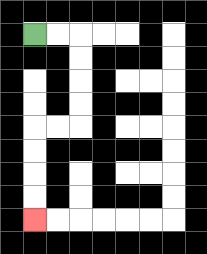{'start': '[1, 1]', 'end': '[1, 9]', 'path_directions': 'R,R,D,D,D,D,L,L,D,D,D,D', 'path_coordinates': '[[1, 1], [2, 1], [3, 1], [3, 2], [3, 3], [3, 4], [3, 5], [2, 5], [1, 5], [1, 6], [1, 7], [1, 8], [1, 9]]'}